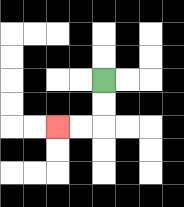{'start': '[4, 3]', 'end': '[2, 5]', 'path_directions': 'D,D,L,L', 'path_coordinates': '[[4, 3], [4, 4], [4, 5], [3, 5], [2, 5]]'}